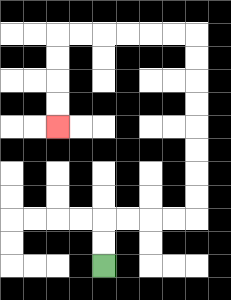{'start': '[4, 11]', 'end': '[2, 5]', 'path_directions': 'U,U,R,R,R,R,U,U,U,U,U,U,U,U,L,L,L,L,L,L,D,D,D,D', 'path_coordinates': '[[4, 11], [4, 10], [4, 9], [5, 9], [6, 9], [7, 9], [8, 9], [8, 8], [8, 7], [8, 6], [8, 5], [8, 4], [8, 3], [8, 2], [8, 1], [7, 1], [6, 1], [5, 1], [4, 1], [3, 1], [2, 1], [2, 2], [2, 3], [2, 4], [2, 5]]'}